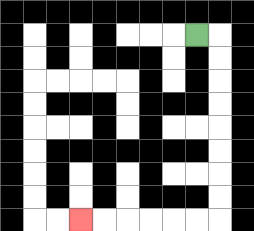{'start': '[8, 1]', 'end': '[3, 9]', 'path_directions': 'R,D,D,D,D,D,D,D,D,L,L,L,L,L,L', 'path_coordinates': '[[8, 1], [9, 1], [9, 2], [9, 3], [9, 4], [9, 5], [9, 6], [9, 7], [9, 8], [9, 9], [8, 9], [7, 9], [6, 9], [5, 9], [4, 9], [3, 9]]'}